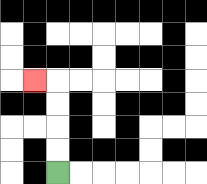{'start': '[2, 7]', 'end': '[1, 3]', 'path_directions': 'U,U,U,U,L', 'path_coordinates': '[[2, 7], [2, 6], [2, 5], [2, 4], [2, 3], [1, 3]]'}